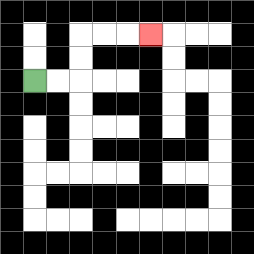{'start': '[1, 3]', 'end': '[6, 1]', 'path_directions': 'R,R,U,U,R,R,R', 'path_coordinates': '[[1, 3], [2, 3], [3, 3], [3, 2], [3, 1], [4, 1], [5, 1], [6, 1]]'}